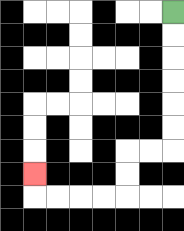{'start': '[7, 0]', 'end': '[1, 7]', 'path_directions': 'D,D,D,D,D,D,L,L,D,D,L,L,L,L,U', 'path_coordinates': '[[7, 0], [7, 1], [7, 2], [7, 3], [7, 4], [7, 5], [7, 6], [6, 6], [5, 6], [5, 7], [5, 8], [4, 8], [3, 8], [2, 8], [1, 8], [1, 7]]'}